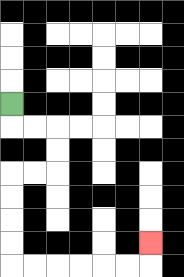{'start': '[0, 4]', 'end': '[6, 10]', 'path_directions': 'D,R,R,D,D,L,L,D,D,D,D,R,R,R,R,R,R,U', 'path_coordinates': '[[0, 4], [0, 5], [1, 5], [2, 5], [2, 6], [2, 7], [1, 7], [0, 7], [0, 8], [0, 9], [0, 10], [0, 11], [1, 11], [2, 11], [3, 11], [4, 11], [5, 11], [6, 11], [6, 10]]'}